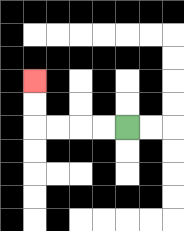{'start': '[5, 5]', 'end': '[1, 3]', 'path_directions': 'L,L,L,L,U,U', 'path_coordinates': '[[5, 5], [4, 5], [3, 5], [2, 5], [1, 5], [1, 4], [1, 3]]'}